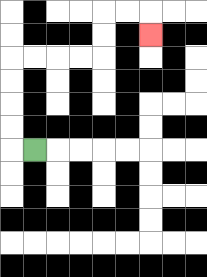{'start': '[1, 6]', 'end': '[6, 1]', 'path_directions': 'L,U,U,U,U,R,R,R,R,U,U,R,R,D', 'path_coordinates': '[[1, 6], [0, 6], [0, 5], [0, 4], [0, 3], [0, 2], [1, 2], [2, 2], [3, 2], [4, 2], [4, 1], [4, 0], [5, 0], [6, 0], [6, 1]]'}